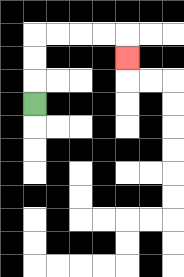{'start': '[1, 4]', 'end': '[5, 2]', 'path_directions': 'U,U,U,R,R,R,R,D', 'path_coordinates': '[[1, 4], [1, 3], [1, 2], [1, 1], [2, 1], [3, 1], [4, 1], [5, 1], [5, 2]]'}